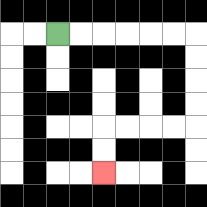{'start': '[2, 1]', 'end': '[4, 7]', 'path_directions': 'R,R,R,R,R,R,D,D,D,D,L,L,L,L,D,D', 'path_coordinates': '[[2, 1], [3, 1], [4, 1], [5, 1], [6, 1], [7, 1], [8, 1], [8, 2], [8, 3], [8, 4], [8, 5], [7, 5], [6, 5], [5, 5], [4, 5], [4, 6], [4, 7]]'}